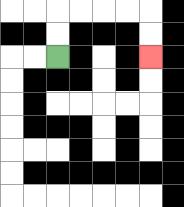{'start': '[2, 2]', 'end': '[6, 2]', 'path_directions': 'U,U,R,R,R,R,D,D', 'path_coordinates': '[[2, 2], [2, 1], [2, 0], [3, 0], [4, 0], [5, 0], [6, 0], [6, 1], [6, 2]]'}